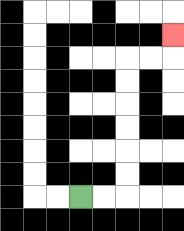{'start': '[3, 8]', 'end': '[7, 1]', 'path_directions': 'R,R,U,U,U,U,U,U,R,R,U', 'path_coordinates': '[[3, 8], [4, 8], [5, 8], [5, 7], [5, 6], [5, 5], [5, 4], [5, 3], [5, 2], [6, 2], [7, 2], [7, 1]]'}